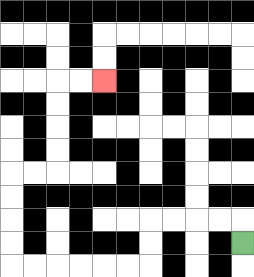{'start': '[10, 10]', 'end': '[4, 3]', 'path_directions': 'U,L,L,L,L,D,D,L,L,L,L,L,L,U,U,U,U,R,R,U,U,U,U,R,R', 'path_coordinates': '[[10, 10], [10, 9], [9, 9], [8, 9], [7, 9], [6, 9], [6, 10], [6, 11], [5, 11], [4, 11], [3, 11], [2, 11], [1, 11], [0, 11], [0, 10], [0, 9], [0, 8], [0, 7], [1, 7], [2, 7], [2, 6], [2, 5], [2, 4], [2, 3], [3, 3], [4, 3]]'}